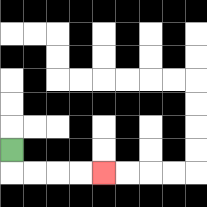{'start': '[0, 6]', 'end': '[4, 7]', 'path_directions': 'D,R,R,R,R', 'path_coordinates': '[[0, 6], [0, 7], [1, 7], [2, 7], [3, 7], [4, 7]]'}